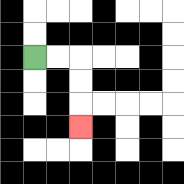{'start': '[1, 2]', 'end': '[3, 5]', 'path_directions': 'R,R,D,D,D', 'path_coordinates': '[[1, 2], [2, 2], [3, 2], [3, 3], [3, 4], [3, 5]]'}